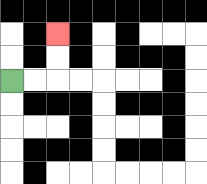{'start': '[0, 3]', 'end': '[2, 1]', 'path_directions': 'R,R,U,U', 'path_coordinates': '[[0, 3], [1, 3], [2, 3], [2, 2], [2, 1]]'}